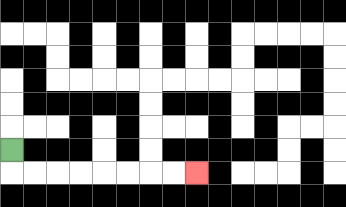{'start': '[0, 6]', 'end': '[8, 7]', 'path_directions': 'D,R,R,R,R,R,R,R,R', 'path_coordinates': '[[0, 6], [0, 7], [1, 7], [2, 7], [3, 7], [4, 7], [5, 7], [6, 7], [7, 7], [8, 7]]'}